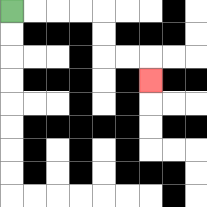{'start': '[0, 0]', 'end': '[6, 3]', 'path_directions': 'R,R,R,R,D,D,R,R,D', 'path_coordinates': '[[0, 0], [1, 0], [2, 0], [3, 0], [4, 0], [4, 1], [4, 2], [5, 2], [6, 2], [6, 3]]'}